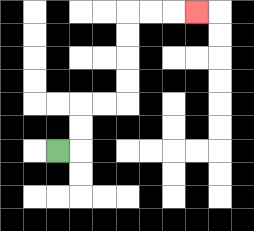{'start': '[2, 6]', 'end': '[8, 0]', 'path_directions': 'R,U,U,R,R,U,U,U,U,R,R,R', 'path_coordinates': '[[2, 6], [3, 6], [3, 5], [3, 4], [4, 4], [5, 4], [5, 3], [5, 2], [5, 1], [5, 0], [6, 0], [7, 0], [8, 0]]'}